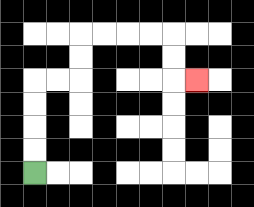{'start': '[1, 7]', 'end': '[8, 3]', 'path_directions': 'U,U,U,U,R,R,U,U,R,R,R,R,D,D,R', 'path_coordinates': '[[1, 7], [1, 6], [1, 5], [1, 4], [1, 3], [2, 3], [3, 3], [3, 2], [3, 1], [4, 1], [5, 1], [6, 1], [7, 1], [7, 2], [7, 3], [8, 3]]'}